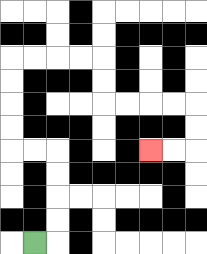{'start': '[1, 10]', 'end': '[6, 6]', 'path_directions': 'R,U,U,U,U,L,L,U,U,U,U,R,R,R,R,D,D,R,R,R,R,D,D,L,L', 'path_coordinates': '[[1, 10], [2, 10], [2, 9], [2, 8], [2, 7], [2, 6], [1, 6], [0, 6], [0, 5], [0, 4], [0, 3], [0, 2], [1, 2], [2, 2], [3, 2], [4, 2], [4, 3], [4, 4], [5, 4], [6, 4], [7, 4], [8, 4], [8, 5], [8, 6], [7, 6], [6, 6]]'}